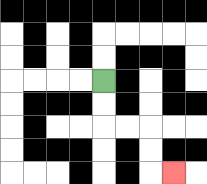{'start': '[4, 3]', 'end': '[7, 7]', 'path_directions': 'D,D,R,R,D,D,R', 'path_coordinates': '[[4, 3], [4, 4], [4, 5], [5, 5], [6, 5], [6, 6], [6, 7], [7, 7]]'}